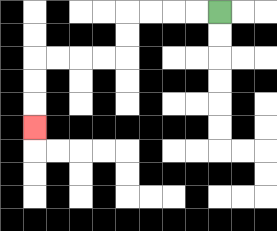{'start': '[9, 0]', 'end': '[1, 5]', 'path_directions': 'L,L,L,L,D,D,L,L,L,L,D,D,D', 'path_coordinates': '[[9, 0], [8, 0], [7, 0], [6, 0], [5, 0], [5, 1], [5, 2], [4, 2], [3, 2], [2, 2], [1, 2], [1, 3], [1, 4], [1, 5]]'}